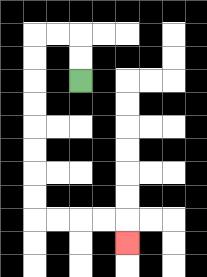{'start': '[3, 3]', 'end': '[5, 10]', 'path_directions': 'U,U,L,L,D,D,D,D,D,D,D,D,R,R,R,R,D', 'path_coordinates': '[[3, 3], [3, 2], [3, 1], [2, 1], [1, 1], [1, 2], [1, 3], [1, 4], [1, 5], [1, 6], [1, 7], [1, 8], [1, 9], [2, 9], [3, 9], [4, 9], [5, 9], [5, 10]]'}